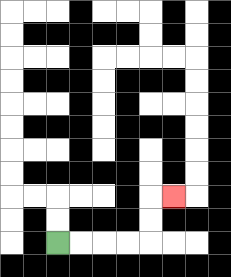{'start': '[2, 10]', 'end': '[7, 8]', 'path_directions': 'R,R,R,R,U,U,R', 'path_coordinates': '[[2, 10], [3, 10], [4, 10], [5, 10], [6, 10], [6, 9], [6, 8], [7, 8]]'}